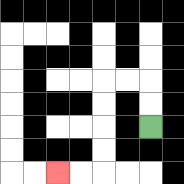{'start': '[6, 5]', 'end': '[2, 7]', 'path_directions': 'U,U,L,L,D,D,D,D,L,L', 'path_coordinates': '[[6, 5], [6, 4], [6, 3], [5, 3], [4, 3], [4, 4], [4, 5], [4, 6], [4, 7], [3, 7], [2, 7]]'}